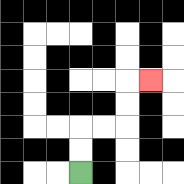{'start': '[3, 7]', 'end': '[6, 3]', 'path_directions': 'U,U,R,R,U,U,R', 'path_coordinates': '[[3, 7], [3, 6], [3, 5], [4, 5], [5, 5], [5, 4], [5, 3], [6, 3]]'}